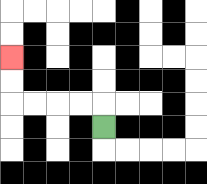{'start': '[4, 5]', 'end': '[0, 2]', 'path_directions': 'U,L,L,L,L,U,U', 'path_coordinates': '[[4, 5], [4, 4], [3, 4], [2, 4], [1, 4], [0, 4], [0, 3], [0, 2]]'}